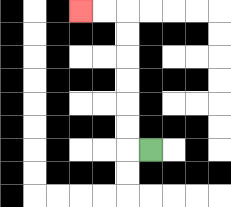{'start': '[6, 6]', 'end': '[3, 0]', 'path_directions': 'L,U,U,U,U,U,U,L,L', 'path_coordinates': '[[6, 6], [5, 6], [5, 5], [5, 4], [5, 3], [5, 2], [5, 1], [5, 0], [4, 0], [3, 0]]'}